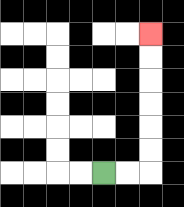{'start': '[4, 7]', 'end': '[6, 1]', 'path_directions': 'R,R,U,U,U,U,U,U', 'path_coordinates': '[[4, 7], [5, 7], [6, 7], [6, 6], [6, 5], [6, 4], [6, 3], [6, 2], [6, 1]]'}